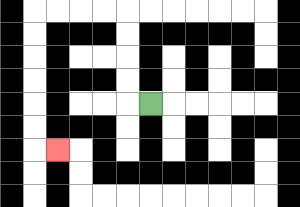{'start': '[6, 4]', 'end': '[2, 6]', 'path_directions': 'L,U,U,U,U,L,L,L,L,D,D,D,D,D,D,R', 'path_coordinates': '[[6, 4], [5, 4], [5, 3], [5, 2], [5, 1], [5, 0], [4, 0], [3, 0], [2, 0], [1, 0], [1, 1], [1, 2], [1, 3], [1, 4], [1, 5], [1, 6], [2, 6]]'}